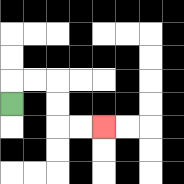{'start': '[0, 4]', 'end': '[4, 5]', 'path_directions': 'U,R,R,D,D,R,R', 'path_coordinates': '[[0, 4], [0, 3], [1, 3], [2, 3], [2, 4], [2, 5], [3, 5], [4, 5]]'}